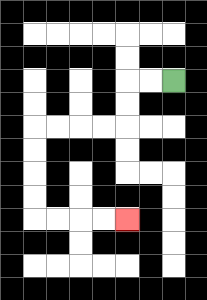{'start': '[7, 3]', 'end': '[5, 9]', 'path_directions': 'L,L,D,D,L,L,L,L,D,D,D,D,R,R,R,R', 'path_coordinates': '[[7, 3], [6, 3], [5, 3], [5, 4], [5, 5], [4, 5], [3, 5], [2, 5], [1, 5], [1, 6], [1, 7], [1, 8], [1, 9], [2, 9], [3, 9], [4, 9], [5, 9]]'}